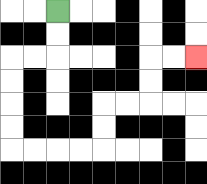{'start': '[2, 0]', 'end': '[8, 2]', 'path_directions': 'D,D,L,L,D,D,D,D,R,R,R,R,U,U,R,R,U,U,R,R', 'path_coordinates': '[[2, 0], [2, 1], [2, 2], [1, 2], [0, 2], [0, 3], [0, 4], [0, 5], [0, 6], [1, 6], [2, 6], [3, 6], [4, 6], [4, 5], [4, 4], [5, 4], [6, 4], [6, 3], [6, 2], [7, 2], [8, 2]]'}